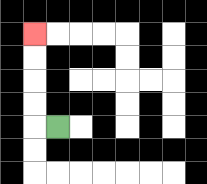{'start': '[2, 5]', 'end': '[1, 1]', 'path_directions': 'L,U,U,U,U', 'path_coordinates': '[[2, 5], [1, 5], [1, 4], [1, 3], [1, 2], [1, 1]]'}